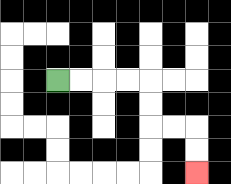{'start': '[2, 3]', 'end': '[8, 7]', 'path_directions': 'R,R,R,R,D,D,R,R,D,D', 'path_coordinates': '[[2, 3], [3, 3], [4, 3], [5, 3], [6, 3], [6, 4], [6, 5], [7, 5], [8, 5], [8, 6], [8, 7]]'}